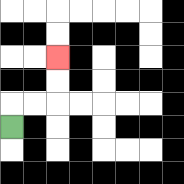{'start': '[0, 5]', 'end': '[2, 2]', 'path_directions': 'U,R,R,U,U', 'path_coordinates': '[[0, 5], [0, 4], [1, 4], [2, 4], [2, 3], [2, 2]]'}